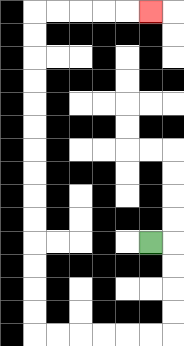{'start': '[6, 10]', 'end': '[6, 0]', 'path_directions': 'R,D,D,D,D,L,L,L,L,L,L,U,U,U,U,U,U,U,U,U,U,U,U,U,U,R,R,R,R,R', 'path_coordinates': '[[6, 10], [7, 10], [7, 11], [7, 12], [7, 13], [7, 14], [6, 14], [5, 14], [4, 14], [3, 14], [2, 14], [1, 14], [1, 13], [1, 12], [1, 11], [1, 10], [1, 9], [1, 8], [1, 7], [1, 6], [1, 5], [1, 4], [1, 3], [1, 2], [1, 1], [1, 0], [2, 0], [3, 0], [4, 0], [5, 0], [6, 0]]'}